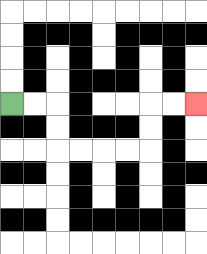{'start': '[0, 4]', 'end': '[8, 4]', 'path_directions': 'R,R,D,D,R,R,R,R,U,U,R,R', 'path_coordinates': '[[0, 4], [1, 4], [2, 4], [2, 5], [2, 6], [3, 6], [4, 6], [5, 6], [6, 6], [6, 5], [6, 4], [7, 4], [8, 4]]'}